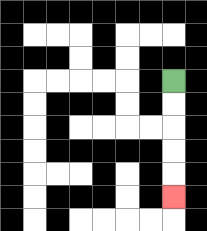{'start': '[7, 3]', 'end': '[7, 8]', 'path_directions': 'D,D,D,D,D', 'path_coordinates': '[[7, 3], [7, 4], [7, 5], [7, 6], [7, 7], [7, 8]]'}